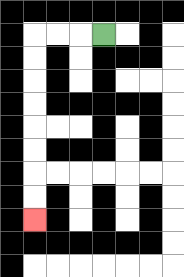{'start': '[4, 1]', 'end': '[1, 9]', 'path_directions': 'L,L,L,D,D,D,D,D,D,D,D', 'path_coordinates': '[[4, 1], [3, 1], [2, 1], [1, 1], [1, 2], [1, 3], [1, 4], [1, 5], [1, 6], [1, 7], [1, 8], [1, 9]]'}